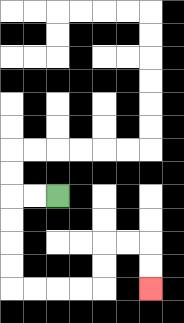{'start': '[2, 8]', 'end': '[6, 12]', 'path_directions': 'L,L,D,D,D,D,R,R,R,R,U,U,R,R,D,D', 'path_coordinates': '[[2, 8], [1, 8], [0, 8], [0, 9], [0, 10], [0, 11], [0, 12], [1, 12], [2, 12], [3, 12], [4, 12], [4, 11], [4, 10], [5, 10], [6, 10], [6, 11], [6, 12]]'}